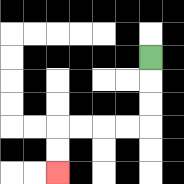{'start': '[6, 2]', 'end': '[2, 7]', 'path_directions': 'D,D,D,L,L,L,L,D,D', 'path_coordinates': '[[6, 2], [6, 3], [6, 4], [6, 5], [5, 5], [4, 5], [3, 5], [2, 5], [2, 6], [2, 7]]'}